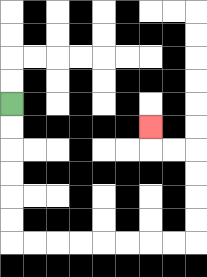{'start': '[0, 4]', 'end': '[6, 5]', 'path_directions': 'D,D,D,D,D,D,R,R,R,R,R,R,R,R,U,U,U,U,L,L,U', 'path_coordinates': '[[0, 4], [0, 5], [0, 6], [0, 7], [0, 8], [0, 9], [0, 10], [1, 10], [2, 10], [3, 10], [4, 10], [5, 10], [6, 10], [7, 10], [8, 10], [8, 9], [8, 8], [8, 7], [8, 6], [7, 6], [6, 6], [6, 5]]'}